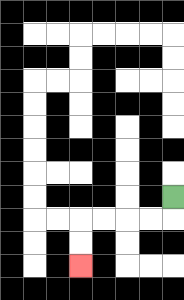{'start': '[7, 8]', 'end': '[3, 11]', 'path_directions': 'D,L,L,L,L,D,D', 'path_coordinates': '[[7, 8], [7, 9], [6, 9], [5, 9], [4, 9], [3, 9], [3, 10], [3, 11]]'}